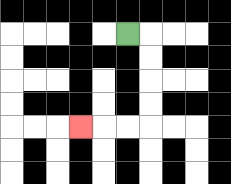{'start': '[5, 1]', 'end': '[3, 5]', 'path_directions': 'R,D,D,D,D,L,L,L', 'path_coordinates': '[[5, 1], [6, 1], [6, 2], [6, 3], [6, 4], [6, 5], [5, 5], [4, 5], [3, 5]]'}